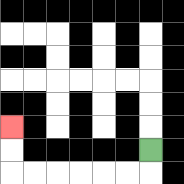{'start': '[6, 6]', 'end': '[0, 5]', 'path_directions': 'D,L,L,L,L,L,L,U,U', 'path_coordinates': '[[6, 6], [6, 7], [5, 7], [4, 7], [3, 7], [2, 7], [1, 7], [0, 7], [0, 6], [0, 5]]'}